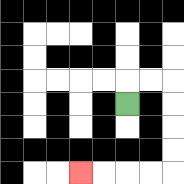{'start': '[5, 4]', 'end': '[3, 7]', 'path_directions': 'U,R,R,D,D,D,D,L,L,L,L', 'path_coordinates': '[[5, 4], [5, 3], [6, 3], [7, 3], [7, 4], [7, 5], [7, 6], [7, 7], [6, 7], [5, 7], [4, 7], [3, 7]]'}